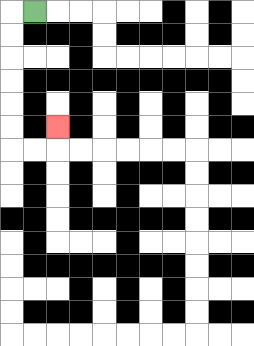{'start': '[1, 0]', 'end': '[2, 5]', 'path_directions': 'L,D,D,D,D,D,D,R,R,U', 'path_coordinates': '[[1, 0], [0, 0], [0, 1], [0, 2], [0, 3], [0, 4], [0, 5], [0, 6], [1, 6], [2, 6], [2, 5]]'}